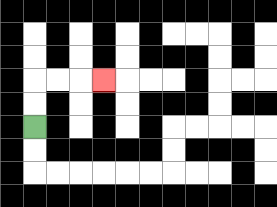{'start': '[1, 5]', 'end': '[4, 3]', 'path_directions': 'U,U,R,R,R', 'path_coordinates': '[[1, 5], [1, 4], [1, 3], [2, 3], [3, 3], [4, 3]]'}